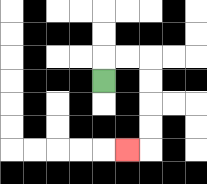{'start': '[4, 3]', 'end': '[5, 6]', 'path_directions': 'U,R,R,D,D,D,D,L', 'path_coordinates': '[[4, 3], [4, 2], [5, 2], [6, 2], [6, 3], [6, 4], [6, 5], [6, 6], [5, 6]]'}